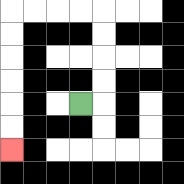{'start': '[3, 4]', 'end': '[0, 6]', 'path_directions': 'R,U,U,U,U,L,L,L,L,D,D,D,D,D,D', 'path_coordinates': '[[3, 4], [4, 4], [4, 3], [4, 2], [4, 1], [4, 0], [3, 0], [2, 0], [1, 0], [0, 0], [0, 1], [0, 2], [0, 3], [0, 4], [0, 5], [0, 6]]'}